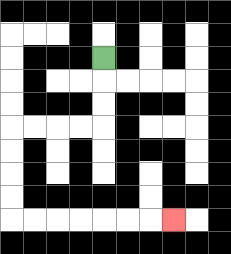{'start': '[4, 2]', 'end': '[7, 9]', 'path_directions': 'D,D,D,L,L,L,L,D,D,D,D,R,R,R,R,R,R,R', 'path_coordinates': '[[4, 2], [4, 3], [4, 4], [4, 5], [3, 5], [2, 5], [1, 5], [0, 5], [0, 6], [0, 7], [0, 8], [0, 9], [1, 9], [2, 9], [3, 9], [4, 9], [5, 9], [6, 9], [7, 9]]'}